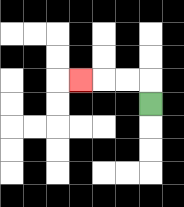{'start': '[6, 4]', 'end': '[3, 3]', 'path_directions': 'U,L,L,L', 'path_coordinates': '[[6, 4], [6, 3], [5, 3], [4, 3], [3, 3]]'}